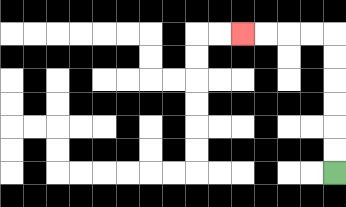{'start': '[14, 7]', 'end': '[10, 1]', 'path_directions': 'U,U,U,U,U,U,L,L,L,L', 'path_coordinates': '[[14, 7], [14, 6], [14, 5], [14, 4], [14, 3], [14, 2], [14, 1], [13, 1], [12, 1], [11, 1], [10, 1]]'}